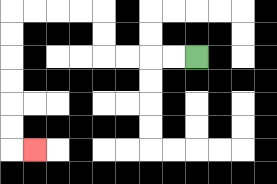{'start': '[8, 2]', 'end': '[1, 6]', 'path_directions': 'L,L,L,L,U,U,L,L,L,L,D,D,D,D,D,D,R', 'path_coordinates': '[[8, 2], [7, 2], [6, 2], [5, 2], [4, 2], [4, 1], [4, 0], [3, 0], [2, 0], [1, 0], [0, 0], [0, 1], [0, 2], [0, 3], [0, 4], [0, 5], [0, 6], [1, 6]]'}